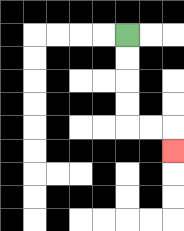{'start': '[5, 1]', 'end': '[7, 6]', 'path_directions': 'D,D,D,D,R,R,D', 'path_coordinates': '[[5, 1], [5, 2], [5, 3], [5, 4], [5, 5], [6, 5], [7, 5], [7, 6]]'}